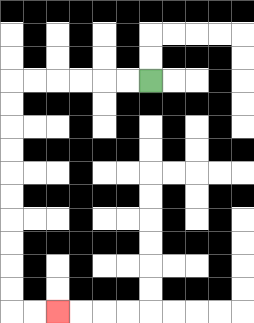{'start': '[6, 3]', 'end': '[2, 13]', 'path_directions': 'L,L,L,L,L,L,D,D,D,D,D,D,D,D,D,D,R,R', 'path_coordinates': '[[6, 3], [5, 3], [4, 3], [3, 3], [2, 3], [1, 3], [0, 3], [0, 4], [0, 5], [0, 6], [0, 7], [0, 8], [0, 9], [0, 10], [0, 11], [0, 12], [0, 13], [1, 13], [2, 13]]'}